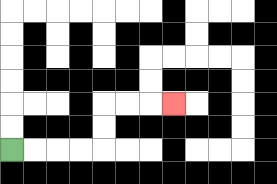{'start': '[0, 6]', 'end': '[7, 4]', 'path_directions': 'R,R,R,R,U,U,R,R,R', 'path_coordinates': '[[0, 6], [1, 6], [2, 6], [3, 6], [4, 6], [4, 5], [4, 4], [5, 4], [6, 4], [7, 4]]'}